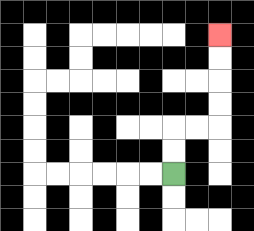{'start': '[7, 7]', 'end': '[9, 1]', 'path_directions': 'U,U,R,R,U,U,U,U', 'path_coordinates': '[[7, 7], [7, 6], [7, 5], [8, 5], [9, 5], [9, 4], [9, 3], [9, 2], [9, 1]]'}